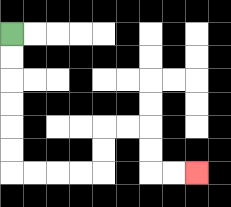{'start': '[0, 1]', 'end': '[8, 7]', 'path_directions': 'D,D,D,D,D,D,R,R,R,R,U,U,R,R,D,D,R,R', 'path_coordinates': '[[0, 1], [0, 2], [0, 3], [0, 4], [0, 5], [0, 6], [0, 7], [1, 7], [2, 7], [3, 7], [4, 7], [4, 6], [4, 5], [5, 5], [6, 5], [6, 6], [6, 7], [7, 7], [8, 7]]'}